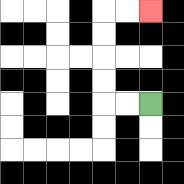{'start': '[6, 4]', 'end': '[6, 0]', 'path_directions': 'L,L,U,U,U,U,R,R', 'path_coordinates': '[[6, 4], [5, 4], [4, 4], [4, 3], [4, 2], [4, 1], [4, 0], [5, 0], [6, 0]]'}